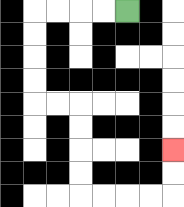{'start': '[5, 0]', 'end': '[7, 6]', 'path_directions': 'L,L,L,L,D,D,D,D,R,R,D,D,D,D,R,R,R,R,U,U', 'path_coordinates': '[[5, 0], [4, 0], [3, 0], [2, 0], [1, 0], [1, 1], [1, 2], [1, 3], [1, 4], [2, 4], [3, 4], [3, 5], [3, 6], [3, 7], [3, 8], [4, 8], [5, 8], [6, 8], [7, 8], [7, 7], [7, 6]]'}